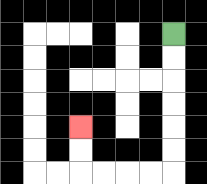{'start': '[7, 1]', 'end': '[3, 5]', 'path_directions': 'D,D,D,D,D,D,L,L,L,L,U,U', 'path_coordinates': '[[7, 1], [7, 2], [7, 3], [7, 4], [7, 5], [7, 6], [7, 7], [6, 7], [5, 7], [4, 7], [3, 7], [3, 6], [3, 5]]'}